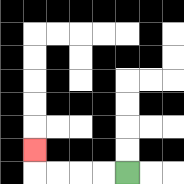{'start': '[5, 7]', 'end': '[1, 6]', 'path_directions': 'L,L,L,L,U', 'path_coordinates': '[[5, 7], [4, 7], [3, 7], [2, 7], [1, 7], [1, 6]]'}